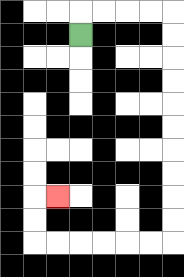{'start': '[3, 1]', 'end': '[2, 8]', 'path_directions': 'U,R,R,R,R,D,D,D,D,D,D,D,D,D,D,L,L,L,L,L,L,U,U,R', 'path_coordinates': '[[3, 1], [3, 0], [4, 0], [5, 0], [6, 0], [7, 0], [7, 1], [7, 2], [7, 3], [7, 4], [7, 5], [7, 6], [7, 7], [7, 8], [7, 9], [7, 10], [6, 10], [5, 10], [4, 10], [3, 10], [2, 10], [1, 10], [1, 9], [1, 8], [2, 8]]'}